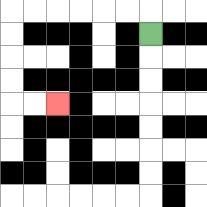{'start': '[6, 1]', 'end': '[2, 4]', 'path_directions': 'U,L,L,L,L,L,L,D,D,D,D,R,R', 'path_coordinates': '[[6, 1], [6, 0], [5, 0], [4, 0], [3, 0], [2, 0], [1, 0], [0, 0], [0, 1], [0, 2], [0, 3], [0, 4], [1, 4], [2, 4]]'}